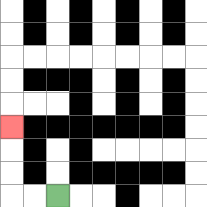{'start': '[2, 8]', 'end': '[0, 5]', 'path_directions': 'L,L,U,U,U', 'path_coordinates': '[[2, 8], [1, 8], [0, 8], [0, 7], [0, 6], [0, 5]]'}